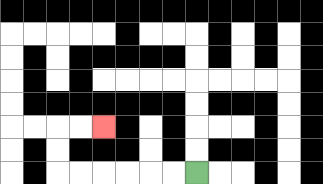{'start': '[8, 7]', 'end': '[4, 5]', 'path_directions': 'L,L,L,L,L,L,U,U,R,R', 'path_coordinates': '[[8, 7], [7, 7], [6, 7], [5, 7], [4, 7], [3, 7], [2, 7], [2, 6], [2, 5], [3, 5], [4, 5]]'}